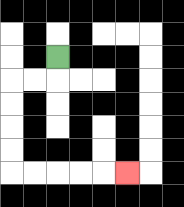{'start': '[2, 2]', 'end': '[5, 7]', 'path_directions': 'D,L,L,D,D,D,D,R,R,R,R,R', 'path_coordinates': '[[2, 2], [2, 3], [1, 3], [0, 3], [0, 4], [0, 5], [0, 6], [0, 7], [1, 7], [2, 7], [3, 7], [4, 7], [5, 7]]'}